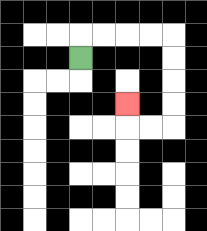{'start': '[3, 2]', 'end': '[5, 4]', 'path_directions': 'U,R,R,R,R,D,D,D,D,L,L,U', 'path_coordinates': '[[3, 2], [3, 1], [4, 1], [5, 1], [6, 1], [7, 1], [7, 2], [7, 3], [7, 4], [7, 5], [6, 5], [5, 5], [5, 4]]'}